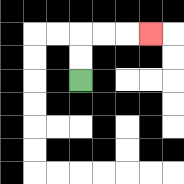{'start': '[3, 3]', 'end': '[6, 1]', 'path_directions': 'U,U,R,R,R', 'path_coordinates': '[[3, 3], [3, 2], [3, 1], [4, 1], [5, 1], [6, 1]]'}